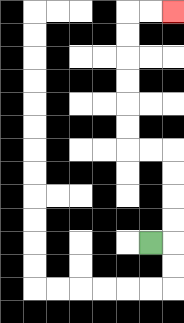{'start': '[6, 10]', 'end': '[7, 0]', 'path_directions': 'R,U,U,U,U,L,L,U,U,U,U,U,U,R,R', 'path_coordinates': '[[6, 10], [7, 10], [7, 9], [7, 8], [7, 7], [7, 6], [6, 6], [5, 6], [5, 5], [5, 4], [5, 3], [5, 2], [5, 1], [5, 0], [6, 0], [7, 0]]'}